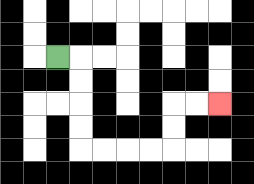{'start': '[2, 2]', 'end': '[9, 4]', 'path_directions': 'R,D,D,D,D,R,R,R,R,U,U,R,R', 'path_coordinates': '[[2, 2], [3, 2], [3, 3], [3, 4], [3, 5], [3, 6], [4, 6], [5, 6], [6, 6], [7, 6], [7, 5], [7, 4], [8, 4], [9, 4]]'}